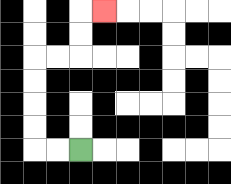{'start': '[3, 6]', 'end': '[4, 0]', 'path_directions': 'L,L,U,U,U,U,R,R,U,U,R', 'path_coordinates': '[[3, 6], [2, 6], [1, 6], [1, 5], [1, 4], [1, 3], [1, 2], [2, 2], [3, 2], [3, 1], [3, 0], [4, 0]]'}